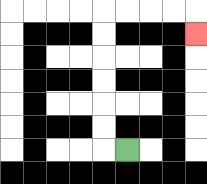{'start': '[5, 6]', 'end': '[8, 1]', 'path_directions': 'L,U,U,U,U,U,U,R,R,R,R,D', 'path_coordinates': '[[5, 6], [4, 6], [4, 5], [4, 4], [4, 3], [4, 2], [4, 1], [4, 0], [5, 0], [6, 0], [7, 0], [8, 0], [8, 1]]'}